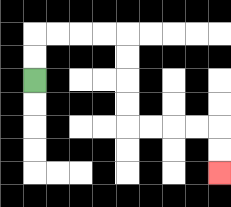{'start': '[1, 3]', 'end': '[9, 7]', 'path_directions': 'U,U,R,R,R,R,D,D,D,D,R,R,R,R,D,D', 'path_coordinates': '[[1, 3], [1, 2], [1, 1], [2, 1], [3, 1], [4, 1], [5, 1], [5, 2], [5, 3], [5, 4], [5, 5], [6, 5], [7, 5], [8, 5], [9, 5], [9, 6], [9, 7]]'}